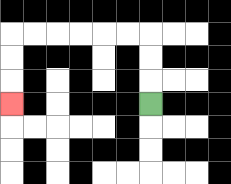{'start': '[6, 4]', 'end': '[0, 4]', 'path_directions': 'U,U,U,L,L,L,L,L,L,D,D,D', 'path_coordinates': '[[6, 4], [6, 3], [6, 2], [6, 1], [5, 1], [4, 1], [3, 1], [2, 1], [1, 1], [0, 1], [0, 2], [0, 3], [0, 4]]'}